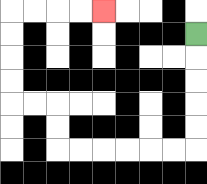{'start': '[8, 1]', 'end': '[4, 0]', 'path_directions': 'D,D,D,D,D,L,L,L,L,L,L,U,U,L,L,U,U,U,U,R,R,R,R', 'path_coordinates': '[[8, 1], [8, 2], [8, 3], [8, 4], [8, 5], [8, 6], [7, 6], [6, 6], [5, 6], [4, 6], [3, 6], [2, 6], [2, 5], [2, 4], [1, 4], [0, 4], [0, 3], [0, 2], [0, 1], [0, 0], [1, 0], [2, 0], [3, 0], [4, 0]]'}